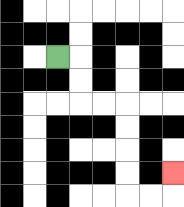{'start': '[2, 2]', 'end': '[7, 7]', 'path_directions': 'R,D,D,R,R,D,D,D,D,R,R,U', 'path_coordinates': '[[2, 2], [3, 2], [3, 3], [3, 4], [4, 4], [5, 4], [5, 5], [5, 6], [5, 7], [5, 8], [6, 8], [7, 8], [7, 7]]'}